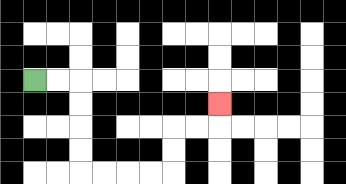{'start': '[1, 3]', 'end': '[9, 4]', 'path_directions': 'R,R,D,D,D,D,R,R,R,R,U,U,R,R,U', 'path_coordinates': '[[1, 3], [2, 3], [3, 3], [3, 4], [3, 5], [3, 6], [3, 7], [4, 7], [5, 7], [6, 7], [7, 7], [7, 6], [7, 5], [8, 5], [9, 5], [9, 4]]'}